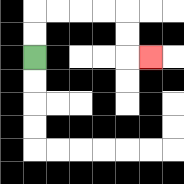{'start': '[1, 2]', 'end': '[6, 2]', 'path_directions': 'U,U,R,R,R,R,D,D,R', 'path_coordinates': '[[1, 2], [1, 1], [1, 0], [2, 0], [3, 0], [4, 0], [5, 0], [5, 1], [5, 2], [6, 2]]'}